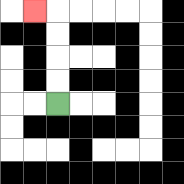{'start': '[2, 4]', 'end': '[1, 0]', 'path_directions': 'U,U,U,U,L', 'path_coordinates': '[[2, 4], [2, 3], [2, 2], [2, 1], [2, 0], [1, 0]]'}